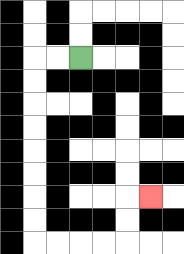{'start': '[3, 2]', 'end': '[6, 8]', 'path_directions': 'L,L,D,D,D,D,D,D,D,D,R,R,R,R,U,U,R', 'path_coordinates': '[[3, 2], [2, 2], [1, 2], [1, 3], [1, 4], [1, 5], [1, 6], [1, 7], [1, 8], [1, 9], [1, 10], [2, 10], [3, 10], [4, 10], [5, 10], [5, 9], [5, 8], [6, 8]]'}